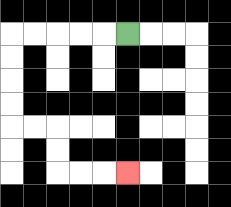{'start': '[5, 1]', 'end': '[5, 7]', 'path_directions': 'L,L,L,L,L,D,D,D,D,R,R,D,D,R,R,R', 'path_coordinates': '[[5, 1], [4, 1], [3, 1], [2, 1], [1, 1], [0, 1], [0, 2], [0, 3], [0, 4], [0, 5], [1, 5], [2, 5], [2, 6], [2, 7], [3, 7], [4, 7], [5, 7]]'}